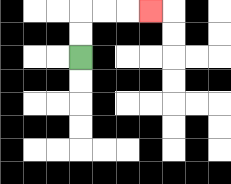{'start': '[3, 2]', 'end': '[6, 0]', 'path_directions': 'U,U,R,R,R', 'path_coordinates': '[[3, 2], [3, 1], [3, 0], [4, 0], [5, 0], [6, 0]]'}